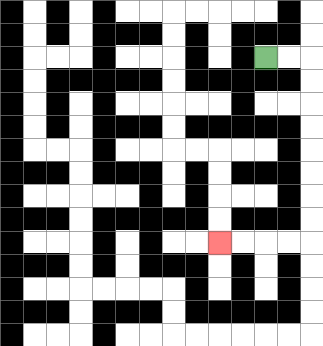{'start': '[11, 2]', 'end': '[9, 10]', 'path_directions': 'R,R,D,D,D,D,D,D,D,D,L,L,L,L', 'path_coordinates': '[[11, 2], [12, 2], [13, 2], [13, 3], [13, 4], [13, 5], [13, 6], [13, 7], [13, 8], [13, 9], [13, 10], [12, 10], [11, 10], [10, 10], [9, 10]]'}